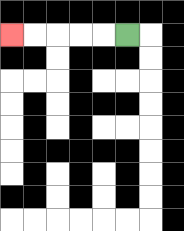{'start': '[5, 1]', 'end': '[0, 1]', 'path_directions': 'L,L,L,L,L', 'path_coordinates': '[[5, 1], [4, 1], [3, 1], [2, 1], [1, 1], [0, 1]]'}